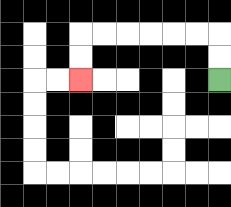{'start': '[9, 3]', 'end': '[3, 3]', 'path_directions': 'U,U,L,L,L,L,L,L,D,D', 'path_coordinates': '[[9, 3], [9, 2], [9, 1], [8, 1], [7, 1], [6, 1], [5, 1], [4, 1], [3, 1], [3, 2], [3, 3]]'}